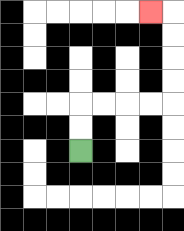{'start': '[3, 6]', 'end': '[6, 0]', 'path_directions': 'U,U,R,R,R,R,U,U,U,U,L', 'path_coordinates': '[[3, 6], [3, 5], [3, 4], [4, 4], [5, 4], [6, 4], [7, 4], [7, 3], [7, 2], [7, 1], [7, 0], [6, 0]]'}